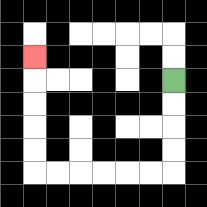{'start': '[7, 3]', 'end': '[1, 2]', 'path_directions': 'D,D,D,D,L,L,L,L,L,L,U,U,U,U,U', 'path_coordinates': '[[7, 3], [7, 4], [7, 5], [7, 6], [7, 7], [6, 7], [5, 7], [4, 7], [3, 7], [2, 7], [1, 7], [1, 6], [1, 5], [1, 4], [1, 3], [1, 2]]'}